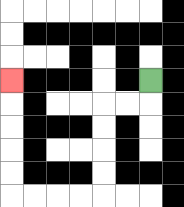{'start': '[6, 3]', 'end': '[0, 3]', 'path_directions': 'D,L,L,D,D,D,D,L,L,L,L,U,U,U,U,U', 'path_coordinates': '[[6, 3], [6, 4], [5, 4], [4, 4], [4, 5], [4, 6], [4, 7], [4, 8], [3, 8], [2, 8], [1, 8], [0, 8], [0, 7], [0, 6], [0, 5], [0, 4], [0, 3]]'}